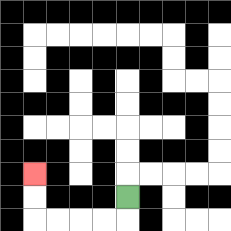{'start': '[5, 8]', 'end': '[1, 7]', 'path_directions': 'D,L,L,L,L,U,U', 'path_coordinates': '[[5, 8], [5, 9], [4, 9], [3, 9], [2, 9], [1, 9], [1, 8], [1, 7]]'}